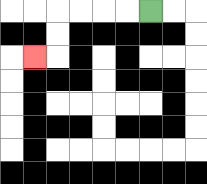{'start': '[6, 0]', 'end': '[1, 2]', 'path_directions': 'L,L,L,L,D,D,L', 'path_coordinates': '[[6, 0], [5, 0], [4, 0], [3, 0], [2, 0], [2, 1], [2, 2], [1, 2]]'}